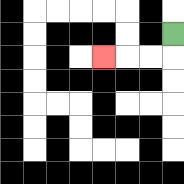{'start': '[7, 1]', 'end': '[4, 2]', 'path_directions': 'D,L,L,L', 'path_coordinates': '[[7, 1], [7, 2], [6, 2], [5, 2], [4, 2]]'}